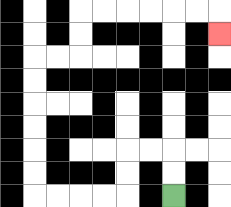{'start': '[7, 8]', 'end': '[9, 1]', 'path_directions': 'U,U,L,L,D,D,L,L,L,L,U,U,U,U,U,U,R,R,U,U,R,R,R,R,R,R,D', 'path_coordinates': '[[7, 8], [7, 7], [7, 6], [6, 6], [5, 6], [5, 7], [5, 8], [4, 8], [3, 8], [2, 8], [1, 8], [1, 7], [1, 6], [1, 5], [1, 4], [1, 3], [1, 2], [2, 2], [3, 2], [3, 1], [3, 0], [4, 0], [5, 0], [6, 0], [7, 0], [8, 0], [9, 0], [9, 1]]'}